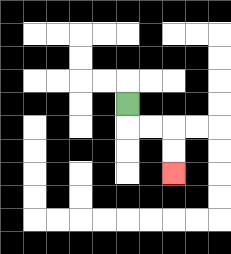{'start': '[5, 4]', 'end': '[7, 7]', 'path_directions': 'D,R,R,D,D', 'path_coordinates': '[[5, 4], [5, 5], [6, 5], [7, 5], [7, 6], [7, 7]]'}